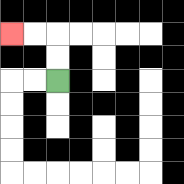{'start': '[2, 3]', 'end': '[0, 1]', 'path_directions': 'U,U,L,L', 'path_coordinates': '[[2, 3], [2, 2], [2, 1], [1, 1], [0, 1]]'}